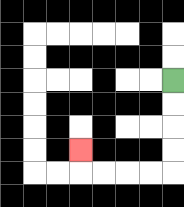{'start': '[7, 3]', 'end': '[3, 6]', 'path_directions': 'D,D,D,D,L,L,L,L,U', 'path_coordinates': '[[7, 3], [7, 4], [7, 5], [7, 6], [7, 7], [6, 7], [5, 7], [4, 7], [3, 7], [3, 6]]'}